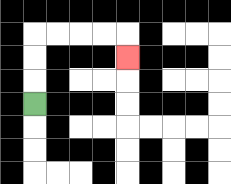{'start': '[1, 4]', 'end': '[5, 2]', 'path_directions': 'U,U,U,R,R,R,R,D', 'path_coordinates': '[[1, 4], [1, 3], [1, 2], [1, 1], [2, 1], [3, 1], [4, 1], [5, 1], [5, 2]]'}